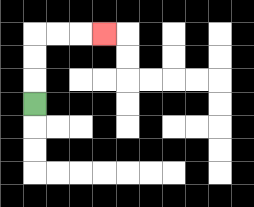{'start': '[1, 4]', 'end': '[4, 1]', 'path_directions': 'U,U,U,R,R,R', 'path_coordinates': '[[1, 4], [1, 3], [1, 2], [1, 1], [2, 1], [3, 1], [4, 1]]'}